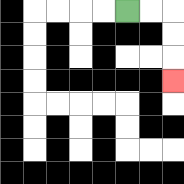{'start': '[5, 0]', 'end': '[7, 3]', 'path_directions': 'R,R,D,D,D', 'path_coordinates': '[[5, 0], [6, 0], [7, 0], [7, 1], [7, 2], [7, 3]]'}